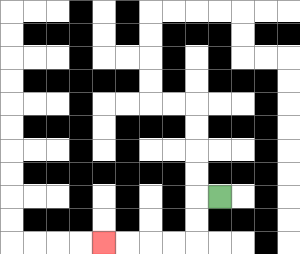{'start': '[9, 8]', 'end': '[4, 10]', 'path_directions': 'L,D,D,L,L,L,L', 'path_coordinates': '[[9, 8], [8, 8], [8, 9], [8, 10], [7, 10], [6, 10], [5, 10], [4, 10]]'}